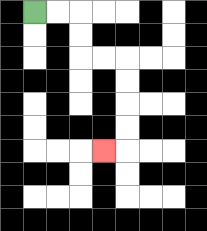{'start': '[1, 0]', 'end': '[4, 6]', 'path_directions': 'R,R,D,D,R,R,D,D,D,D,L', 'path_coordinates': '[[1, 0], [2, 0], [3, 0], [3, 1], [3, 2], [4, 2], [5, 2], [5, 3], [5, 4], [5, 5], [5, 6], [4, 6]]'}